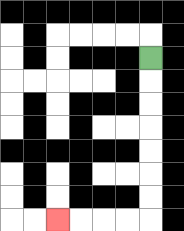{'start': '[6, 2]', 'end': '[2, 9]', 'path_directions': 'D,D,D,D,D,D,D,L,L,L,L', 'path_coordinates': '[[6, 2], [6, 3], [6, 4], [6, 5], [6, 6], [6, 7], [6, 8], [6, 9], [5, 9], [4, 9], [3, 9], [2, 9]]'}